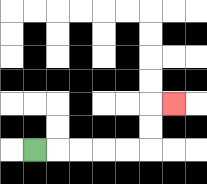{'start': '[1, 6]', 'end': '[7, 4]', 'path_directions': 'R,R,R,R,R,U,U,R', 'path_coordinates': '[[1, 6], [2, 6], [3, 6], [4, 6], [5, 6], [6, 6], [6, 5], [6, 4], [7, 4]]'}